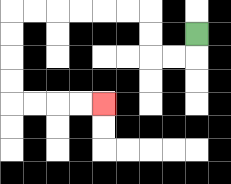{'start': '[8, 1]', 'end': '[4, 4]', 'path_directions': 'D,L,L,U,U,L,L,L,L,L,L,D,D,D,D,R,R,R,R', 'path_coordinates': '[[8, 1], [8, 2], [7, 2], [6, 2], [6, 1], [6, 0], [5, 0], [4, 0], [3, 0], [2, 0], [1, 0], [0, 0], [0, 1], [0, 2], [0, 3], [0, 4], [1, 4], [2, 4], [3, 4], [4, 4]]'}